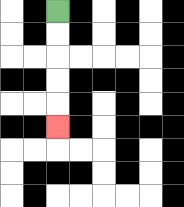{'start': '[2, 0]', 'end': '[2, 5]', 'path_directions': 'D,D,D,D,D', 'path_coordinates': '[[2, 0], [2, 1], [2, 2], [2, 3], [2, 4], [2, 5]]'}